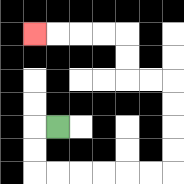{'start': '[2, 5]', 'end': '[1, 1]', 'path_directions': 'L,D,D,R,R,R,R,R,R,U,U,U,U,L,L,U,U,L,L,L,L', 'path_coordinates': '[[2, 5], [1, 5], [1, 6], [1, 7], [2, 7], [3, 7], [4, 7], [5, 7], [6, 7], [7, 7], [7, 6], [7, 5], [7, 4], [7, 3], [6, 3], [5, 3], [5, 2], [5, 1], [4, 1], [3, 1], [2, 1], [1, 1]]'}